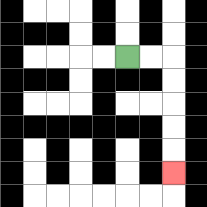{'start': '[5, 2]', 'end': '[7, 7]', 'path_directions': 'R,R,D,D,D,D,D', 'path_coordinates': '[[5, 2], [6, 2], [7, 2], [7, 3], [7, 4], [7, 5], [7, 6], [7, 7]]'}